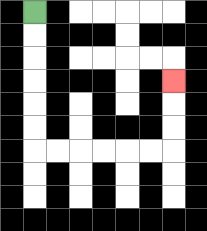{'start': '[1, 0]', 'end': '[7, 3]', 'path_directions': 'D,D,D,D,D,D,R,R,R,R,R,R,U,U,U', 'path_coordinates': '[[1, 0], [1, 1], [1, 2], [1, 3], [1, 4], [1, 5], [1, 6], [2, 6], [3, 6], [4, 6], [5, 6], [6, 6], [7, 6], [7, 5], [7, 4], [7, 3]]'}